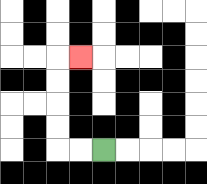{'start': '[4, 6]', 'end': '[3, 2]', 'path_directions': 'L,L,U,U,U,U,R', 'path_coordinates': '[[4, 6], [3, 6], [2, 6], [2, 5], [2, 4], [2, 3], [2, 2], [3, 2]]'}